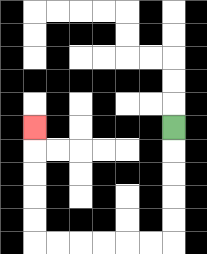{'start': '[7, 5]', 'end': '[1, 5]', 'path_directions': 'D,D,D,D,D,L,L,L,L,L,L,U,U,U,U,U', 'path_coordinates': '[[7, 5], [7, 6], [7, 7], [7, 8], [7, 9], [7, 10], [6, 10], [5, 10], [4, 10], [3, 10], [2, 10], [1, 10], [1, 9], [1, 8], [1, 7], [1, 6], [1, 5]]'}